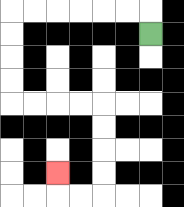{'start': '[6, 1]', 'end': '[2, 7]', 'path_directions': 'U,L,L,L,L,L,L,D,D,D,D,R,R,R,R,D,D,D,D,L,L,U', 'path_coordinates': '[[6, 1], [6, 0], [5, 0], [4, 0], [3, 0], [2, 0], [1, 0], [0, 0], [0, 1], [0, 2], [0, 3], [0, 4], [1, 4], [2, 4], [3, 4], [4, 4], [4, 5], [4, 6], [4, 7], [4, 8], [3, 8], [2, 8], [2, 7]]'}